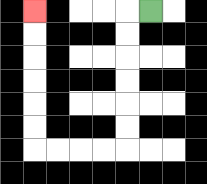{'start': '[6, 0]', 'end': '[1, 0]', 'path_directions': 'L,D,D,D,D,D,D,L,L,L,L,U,U,U,U,U,U', 'path_coordinates': '[[6, 0], [5, 0], [5, 1], [5, 2], [5, 3], [5, 4], [5, 5], [5, 6], [4, 6], [3, 6], [2, 6], [1, 6], [1, 5], [1, 4], [1, 3], [1, 2], [1, 1], [1, 0]]'}